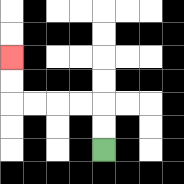{'start': '[4, 6]', 'end': '[0, 2]', 'path_directions': 'U,U,L,L,L,L,U,U', 'path_coordinates': '[[4, 6], [4, 5], [4, 4], [3, 4], [2, 4], [1, 4], [0, 4], [0, 3], [0, 2]]'}